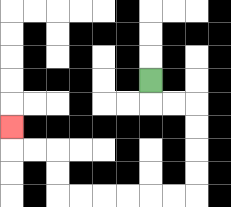{'start': '[6, 3]', 'end': '[0, 5]', 'path_directions': 'D,R,R,D,D,D,D,L,L,L,L,L,L,U,U,L,L,U', 'path_coordinates': '[[6, 3], [6, 4], [7, 4], [8, 4], [8, 5], [8, 6], [8, 7], [8, 8], [7, 8], [6, 8], [5, 8], [4, 8], [3, 8], [2, 8], [2, 7], [2, 6], [1, 6], [0, 6], [0, 5]]'}